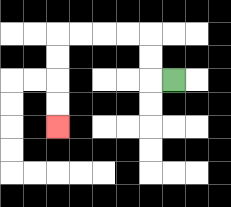{'start': '[7, 3]', 'end': '[2, 5]', 'path_directions': 'L,U,U,L,L,L,L,D,D,D,D', 'path_coordinates': '[[7, 3], [6, 3], [6, 2], [6, 1], [5, 1], [4, 1], [3, 1], [2, 1], [2, 2], [2, 3], [2, 4], [2, 5]]'}